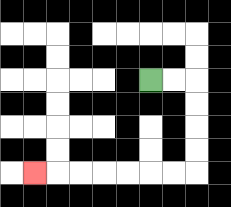{'start': '[6, 3]', 'end': '[1, 7]', 'path_directions': 'R,R,D,D,D,D,L,L,L,L,L,L,L', 'path_coordinates': '[[6, 3], [7, 3], [8, 3], [8, 4], [8, 5], [8, 6], [8, 7], [7, 7], [6, 7], [5, 7], [4, 7], [3, 7], [2, 7], [1, 7]]'}